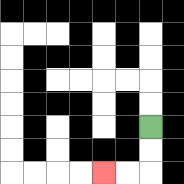{'start': '[6, 5]', 'end': '[4, 7]', 'path_directions': 'D,D,L,L', 'path_coordinates': '[[6, 5], [6, 6], [6, 7], [5, 7], [4, 7]]'}